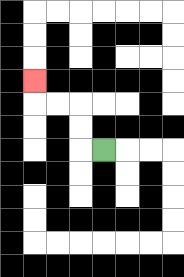{'start': '[4, 6]', 'end': '[1, 3]', 'path_directions': 'L,U,U,L,L,U', 'path_coordinates': '[[4, 6], [3, 6], [3, 5], [3, 4], [2, 4], [1, 4], [1, 3]]'}